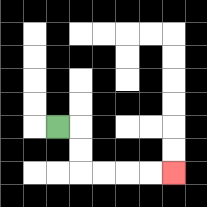{'start': '[2, 5]', 'end': '[7, 7]', 'path_directions': 'R,D,D,R,R,R,R', 'path_coordinates': '[[2, 5], [3, 5], [3, 6], [3, 7], [4, 7], [5, 7], [6, 7], [7, 7]]'}